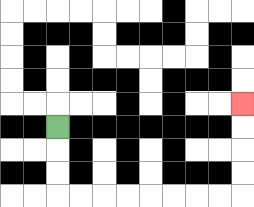{'start': '[2, 5]', 'end': '[10, 4]', 'path_directions': 'D,D,D,R,R,R,R,R,R,R,R,U,U,U,U', 'path_coordinates': '[[2, 5], [2, 6], [2, 7], [2, 8], [3, 8], [4, 8], [5, 8], [6, 8], [7, 8], [8, 8], [9, 8], [10, 8], [10, 7], [10, 6], [10, 5], [10, 4]]'}